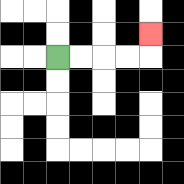{'start': '[2, 2]', 'end': '[6, 1]', 'path_directions': 'R,R,R,R,U', 'path_coordinates': '[[2, 2], [3, 2], [4, 2], [5, 2], [6, 2], [6, 1]]'}